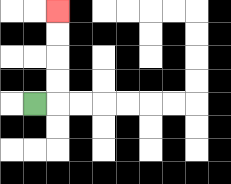{'start': '[1, 4]', 'end': '[2, 0]', 'path_directions': 'R,U,U,U,U', 'path_coordinates': '[[1, 4], [2, 4], [2, 3], [2, 2], [2, 1], [2, 0]]'}